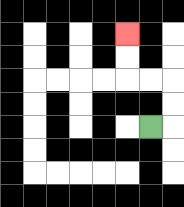{'start': '[6, 5]', 'end': '[5, 1]', 'path_directions': 'R,U,U,L,L,U,U', 'path_coordinates': '[[6, 5], [7, 5], [7, 4], [7, 3], [6, 3], [5, 3], [5, 2], [5, 1]]'}